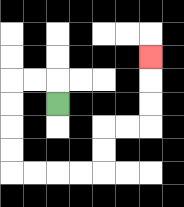{'start': '[2, 4]', 'end': '[6, 2]', 'path_directions': 'U,L,L,D,D,D,D,R,R,R,R,U,U,R,R,U,U,U', 'path_coordinates': '[[2, 4], [2, 3], [1, 3], [0, 3], [0, 4], [0, 5], [0, 6], [0, 7], [1, 7], [2, 7], [3, 7], [4, 7], [4, 6], [4, 5], [5, 5], [6, 5], [6, 4], [6, 3], [6, 2]]'}